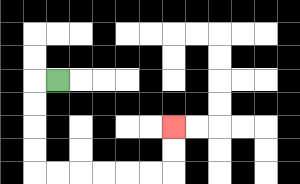{'start': '[2, 3]', 'end': '[7, 5]', 'path_directions': 'L,D,D,D,D,R,R,R,R,R,R,U,U', 'path_coordinates': '[[2, 3], [1, 3], [1, 4], [1, 5], [1, 6], [1, 7], [2, 7], [3, 7], [4, 7], [5, 7], [6, 7], [7, 7], [7, 6], [7, 5]]'}